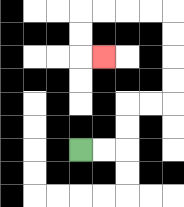{'start': '[3, 6]', 'end': '[4, 2]', 'path_directions': 'R,R,U,U,R,R,U,U,U,U,L,L,L,L,D,D,R', 'path_coordinates': '[[3, 6], [4, 6], [5, 6], [5, 5], [5, 4], [6, 4], [7, 4], [7, 3], [7, 2], [7, 1], [7, 0], [6, 0], [5, 0], [4, 0], [3, 0], [3, 1], [3, 2], [4, 2]]'}